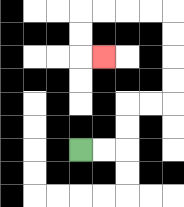{'start': '[3, 6]', 'end': '[4, 2]', 'path_directions': 'R,R,U,U,R,R,U,U,U,U,L,L,L,L,D,D,R', 'path_coordinates': '[[3, 6], [4, 6], [5, 6], [5, 5], [5, 4], [6, 4], [7, 4], [7, 3], [7, 2], [7, 1], [7, 0], [6, 0], [5, 0], [4, 0], [3, 0], [3, 1], [3, 2], [4, 2]]'}